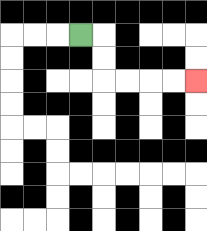{'start': '[3, 1]', 'end': '[8, 3]', 'path_directions': 'R,D,D,R,R,R,R', 'path_coordinates': '[[3, 1], [4, 1], [4, 2], [4, 3], [5, 3], [6, 3], [7, 3], [8, 3]]'}